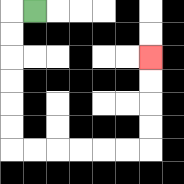{'start': '[1, 0]', 'end': '[6, 2]', 'path_directions': 'L,D,D,D,D,D,D,R,R,R,R,R,R,U,U,U,U', 'path_coordinates': '[[1, 0], [0, 0], [0, 1], [0, 2], [0, 3], [0, 4], [0, 5], [0, 6], [1, 6], [2, 6], [3, 6], [4, 6], [5, 6], [6, 6], [6, 5], [6, 4], [6, 3], [6, 2]]'}